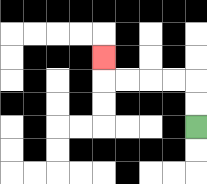{'start': '[8, 5]', 'end': '[4, 2]', 'path_directions': 'U,U,L,L,L,L,U', 'path_coordinates': '[[8, 5], [8, 4], [8, 3], [7, 3], [6, 3], [5, 3], [4, 3], [4, 2]]'}